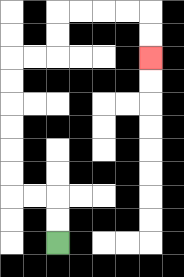{'start': '[2, 10]', 'end': '[6, 2]', 'path_directions': 'U,U,L,L,U,U,U,U,U,U,R,R,U,U,R,R,R,R,D,D', 'path_coordinates': '[[2, 10], [2, 9], [2, 8], [1, 8], [0, 8], [0, 7], [0, 6], [0, 5], [0, 4], [0, 3], [0, 2], [1, 2], [2, 2], [2, 1], [2, 0], [3, 0], [4, 0], [5, 0], [6, 0], [6, 1], [6, 2]]'}